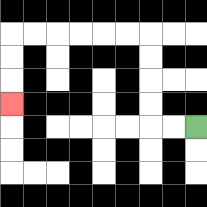{'start': '[8, 5]', 'end': '[0, 4]', 'path_directions': 'L,L,U,U,U,U,L,L,L,L,L,L,D,D,D', 'path_coordinates': '[[8, 5], [7, 5], [6, 5], [6, 4], [6, 3], [6, 2], [6, 1], [5, 1], [4, 1], [3, 1], [2, 1], [1, 1], [0, 1], [0, 2], [0, 3], [0, 4]]'}